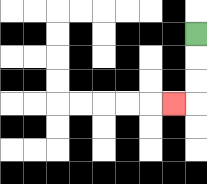{'start': '[8, 1]', 'end': '[7, 4]', 'path_directions': 'D,D,D,L', 'path_coordinates': '[[8, 1], [8, 2], [8, 3], [8, 4], [7, 4]]'}